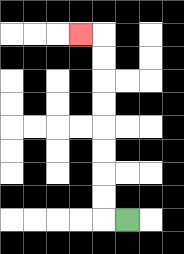{'start': '[5, 9]', 'end': '[3, 1]', 'path_directions': 'L,U,U,U,U,U,U,U,U,L', 'path_coordinates': '[[5, 9], [4, 9], [4, 8], [4, 7], [4, 6], [4, 5], [4, 4], [4, 3], [4, 2], [4, 1], [3, 1]]'}